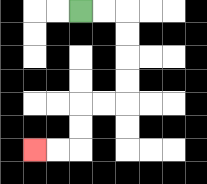{'start': '[3, 0]', 'end': '[1, 6]', 'path_directions': 'R,R,D,D,D,D,L,L,D,D,L,L', 'path_coordinates': '[[3, 0], [4, 0], [5, 0], [5, 1], [5, 2], [5, 3], [5, 4], [4, 4], [3, 4], [3, 5], [3, 6], [2, 6], [1, 6]]'}